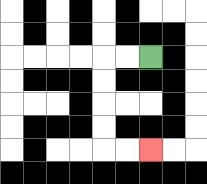{'start': '[6, 2]', 'end': '[6, 6]', 'path_directions': 'L,L,D,D,D,D,R,R', 'path_coordinates': '[[6, 2], [5, 2], [4, 2], [4, 3], [4, 4], [4, 5], [4, 6], [5, 6], [6, 6]]'}